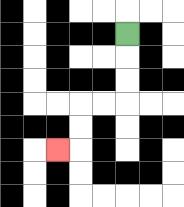{'start': '[5, 1]', 'end': '[2, 6]', 'path_directions': 'D,D,D,L,L,D,D,L', 'path_coordinates': '[[5, 1], [5, 2], [5, 3], [5, 4], [4, 4], [3, 4], [3, 5], [3, 6], [2, 6]]'}